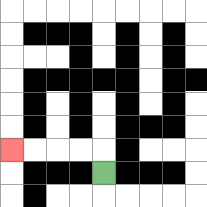{'start': '[4, 7]', 'end': '[0, 6]', 'path_directions': 'U,L,L,L,L', 'path_coordinates': '[[4, 7], [4, 6], [3, 6], [2, 6], [1, 6], [0, 6]]'}